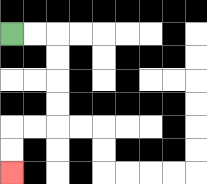{'start': '[0, 1]', 'end': '[0, 7]', 'path_directions': 'R,R,D,D,D,D,L,L,D,D', 'path_coordinates': '[[0, 1], [1, 1], [2, 1], [2, 2], [2, 3], [2, 4], [2, 5], [1, 5], [0, 5], [0, 6], [0, 7]]'}